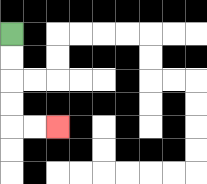{'start': '[0, 1]', 'end': '[2, 5]', 'path_directions': 'D,D,D,D,R,R', 'path_coordinates': '[[0, 1], [0, 2], [0, 3], [0, 4], [0, 5], [1, 5], [2, 5]]'}